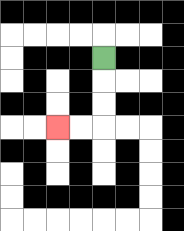{'start': '[4, 2]', 'end': '[2, 5]', 'path_directions': 'D,D,D,L,L', 'path_coordinates': '[[4, 2], [4, 3], [4, 4], [4, 5], [3, 5], [2, 5]]'}